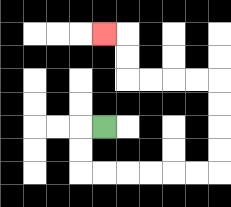{'start': '[4, 5]', 'end': '[4, 1]', 'path_directions': 'L,D,D,R,R,R,R,R,R,U,U,U,U,L,L,L,L,U,U,L', 'path_coordinates': '[[4, 5], [3, 5], [3, 6], [3, 7], [4, 7], [5, 7], [6, 7], [7, 7], [8, 7], [9, 7], [9, 6], [9, 5], [9, 4], [9, 3], [8, 3], [7, 3], [6, 3], [5, 3], [5, 2], [5, 1], [4, 1]]'}